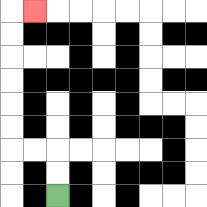{'start': '[2, 8]', 'end': '[1, 0]', 'path_directions': 'U,U,L,L,U,U,U,U,U,U,R', 'path_coordinates': '[[2, 8], [2, 7], [2, 6], [1, 6], [0, 6], [0, 5], [0, 4], [0, 3], [0, 2], [0, 1], [0, 0], [1, 0]]'}